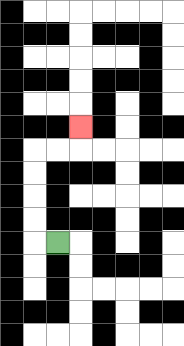{'start': '[2, 10]', 'end': '[3, 5]', 'path_directions': 'L,U,U,U,U,R,R,U', 'path_coordinates': '[[2, 10], [1, 10], [1, 9], [1, 8], [1, 7], [1, 6], [2, 6], [3, 6], [3, 5]]'}